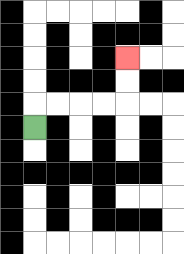{'start': '[1, 5]', 'end': '[5, 2]', 'path_directions': 'U,R,R,R,R,U,U', 'path_coordinates': '[[1, 5], [1, 4], [2, 4], [3, 4], [4, 4], [5, 4], [5, 3], [5, 2]]'}